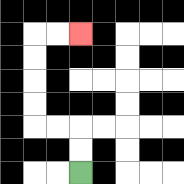{'start': '[3, 7]', 'end': '[3, 1]', 'path_directions': 'U,U,L,L,U,U,U,U,R,R', 'path_coordinates': '[[3, 7], [3, 6], [3, 5], [2, 5], [1, 5], [1, 4], [1, 3], [1, 2], [1, 1], [2, 1], [3, 1]]'}